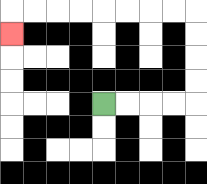{'start': '[4, 4]', 'end': '[0, 1]', 'path_directions': 'R,R,R,R,U,U,U,U,L,L,L,L,L,L,L,L,D', 'path_coordinates': '[[4, 4], [5, 4], [6, 4], [7, 4], [8, 4], [8, 3], [8, 2], [8, 1], [8, 0], [7, 0], [6, 0], [5, 0], [4, 0], [3, 0], [2, 0], [1, 0], [0, 0], [0, 1]]'}